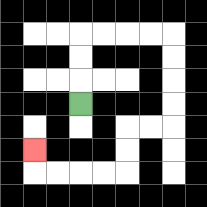{'start': '[3, 4]', 'end': '[1, 6]', 'path_directions': 'U,U,U,R,R,R,R,D,D,D,D,L,L,D,D,L,L,L,L,U', 'path_coordinates': '[[3, 4], [3, 3], [3, 2], [3, 1], [4, 1], [5, 1], [6, 1], [7, 1], [7, 2], [7, 3], [7, 4], [7, 5], [6, 5], [5, 5], [5, 6], [5, 7], [4, 7], [3, 7], [2, 7], [1, 7], [1, 6]]'}